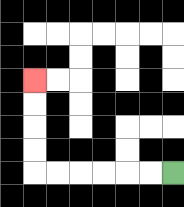{'start': '[7, 7]', 'end': '[1, 3]', 'path_directions': 'L,L,L,L,L,L,U,U,U,U', 'path_coordinates': '[[7, 7], [6, 7], [5, 7], [4, 7], [3, 7], [2, 7], [1, 7], [1, 6], [1, 5], [1, 4], [1, 3]]'}